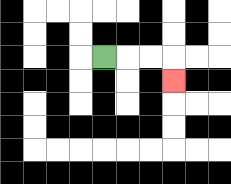{'start': '[4, 2]', 'end': '[7, 3]', 'path_directions': 'R,R,R,D', 'path_coordinates': '[[4, 2], [5, 2], [6, 2], [7, 2], [7, 3]]'}